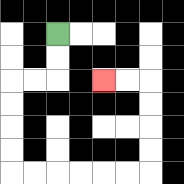{'start': '[2, 1]', 'end': '[4, 3]', 'path_directions': 'D,D,L,L,D,D,D,D,R,R,R,R,R,R,U,U,U,U,L,L', 'path_coordinates': '[[2, 1], [2, 2], [2, 3], [1, 3], [0, 3], [0, 4], [0, 5], [0, 6], [0, 7], [1, 7], [2, 7], [3, 7], [4, 7], [5, 7], [6, 7], [6, 6], [6, 5], [6, 4], [6, 3], [5, 3], [4, 3]]'}